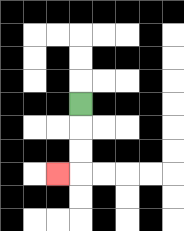{'start': '[3, 4]', 'end': '[2, 7]', 'path_directions': 'D,D,D,L', 'path_coordinates': '[[3, 4], [3, 5], [3, 6], [3, 7], [2, 7]]'}